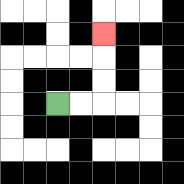{'start': '[2, 4]', 'end': '[4, 1]', 'path_directions': 'R,R,U,U,U', 'path_coordinates': '[[2, 4], [3, 4], [4, 4], [4, 3], [4, 2], [4, 1]]'}